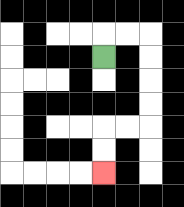{'start': '[4, 2]', 'end': '[4, 7]', 'path_directions': 'U,R,R,D,D,D,D,L,L,D,D', 'path_coordinates': '[[4, 2], [4, 1], [5, 1], [6, 1], [6, 2], [6, 3], [6, 4], [6, 5], [5, 5], [4, 5], [4, 6], [4, 7]]'}